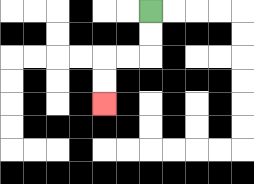{'start': '[6, 0]', 'end': '[4, 4]', 'path_directions': 'D,D,L,L,D,D', 'path_coordinates': '[[6, 0], [6, 1], [6, 2], [5, 2], [4, 2], [4, 3], [4, 4]]'}